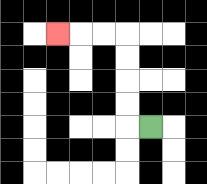{'start': '[6, 5]', 'end': '[2, 1]', 'path_directions': 'L,U,U,U,U,L,L,L', 'path_coordinates': '[[6, 5], [5, 5], [5, 4], [5, 3], [5, 2], [5, 1], [4, 1], [3, 1], [2, 1]]'}